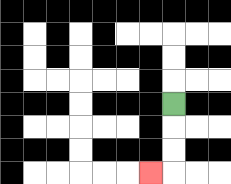{'start': '[7, 4]', 'end': '[6, 7]', 'path_directions': 'D,D,D,L', 'path_coordinates': '[[7, 4], [7, 5], [7, 6], [7, 7], [6, 7]]'}